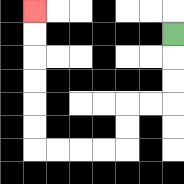{'start': '[7, 1]', 'end': '[1, 0]', 'path_directions': 'D,D,D,L,L,D,D,L,L,L,L,U,U,U,U,U,U', 'path_coordinates': '[[7, 1], [7, 2], [7, 3], [7, 4], [6, 4], [5, 4], [5, 5], [5, 6], [4, 6], [3, 6], [2, 6], [1, 6], [1, 5], [1, 4], [1, 3], [1, 2], [1, 1], [1, 0]]'}